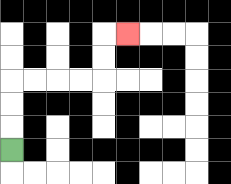{'start': '[0, 6]', 'end': '[5, 1]', 'path_directions': 'U,U,U,R,R,R,R,U,U,R', 'path_coordinates': '[[0, 6], [0, 5], [0, 4], [0, 3], [1, 3], [2, 3], [3, 3], [4, 3], [4, 2], [4, 1], [5, 1]]'}